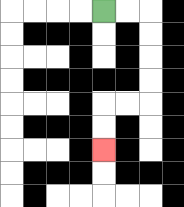{'start': '[4, 0]', 'end': '[4, 6]', 'path_directions': 'R,R,D,D,D,D,L,L,D,D', 'path_coordinates': '[[4, 0], [5, 0], [6, 0], [6, 1], [6, 2], [6, 3], [6, 4], [5, 4], [4, 4], [4, 5], [4, 6]]'}